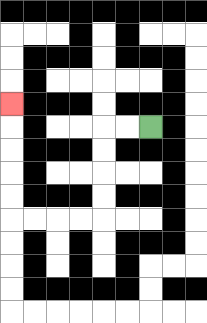{'start': '[6, 5]', 'end': '[0, 4]', 'path_directions': 'L,L,D,D,D,D,L,L,L,L,U,U,U,U,U', 'path_coordinates': '[[6, 5], [5, 5], [4, 5], [4, 6], [4, 7], [4, 8], [4, 9], [3, 9], [2, 9], [1, 9], [0, 9], [0, 8], [0, 7], [0, 6], [0, 5], [0, 4]]'}